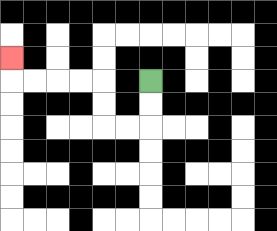{'start': '[6, 3]', 'end': '[0, 2]', 'path_directions': 'D,D,L,L,U,U,L,L,L,L,U', 'path_coordinates': '[[6, 3], [6, 4], [6, 5], [5, 5], [4, 5], [4, 4], [4, 3], [3, 3], [2, 3], [1, 3], [0, 3], [0, 2]]'}